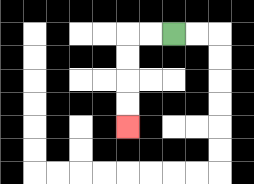{'start': '[7, 1]', 'end': '[5, 5]', 'path_directions': 'L,L,D,D,D,D', 'path_coordinates': '[[7, 1], [6, 1], [5, 1], [5, 2], [5, 3], [5, 4], [5, 5]]'}